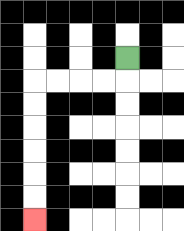{'start': '[5, 2]', 'end': '[1, 9]', 'path_directions': 'D,L,L,L,L,D,D,D,D,D,D', 'path_coordinates': '[[5, 2], [5, 3], [4, 3], [3, 3], [2, 3], [1, 3], [1, 4], [1, 5], [1, 6], [1, 7], [1, 8], [1, 9]]'}